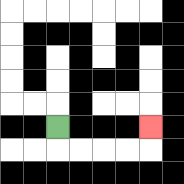{'start': '[2, 5]', 'end': '[6, 5]', 'path_directions': 'D,R,R,R,R,U', 'path_coordinates': '[[2, 5], [2, 6], [3, 6], [4, 6], [5, 6], [6, 6], [6, 5]]'}